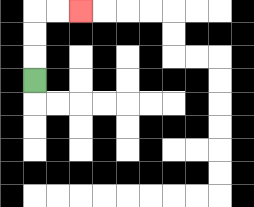{'start': '[1, 3]', 'end': '[3, 0]', 'path_directions': 'U,U,U,R,R', 'path_coordinates': '[[1, 3], [1, 2], [1, 1], [1, 0], [2, 0], [3, 0]]'}